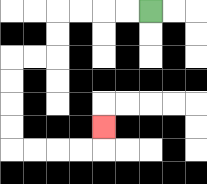{'start': '[6, 0]', 'end': '[4, 5]', 'path_directions': 'L,L,L,L,D,D,L,L,D,D,D,D,R,R,R,R,U', 'path_coordinates': '[[6, 0], [5, 0], [4, 0], [3, 0], [2, 0], [2, 1], [2, 2], [1, 2], [0, 2], [0, 3], [0, 4], [0, 5], [0, 6], [1, 6], [2, 6], [3, 6], [4, 6], [4, 5]]'}